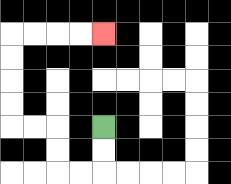{'start': '[4, 5]', 'end': '[4, 1]', 'path_directions': 'D,D,L,L,U,U,L,L,U,U,U,U,R,R,R,R', 'path_coordinates': '[[4, 5], [4, 6], [4, 7], [3, 7], [2, 7], [2, 6], [2, 5], [1, 5], [0, 5], [0, 4], [0, 3], [0, 2], [0, 1], [1, 1], [2, 1], [3, 1], [4, 1]]'}